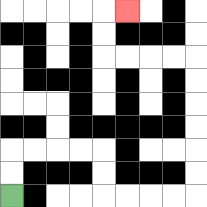{'start': '[0, 8]', 'end': '[5, 0]', 'path_directions': 'U,U,R,R,R,R,D,D,R,R,R,R,U,U,U,U,U,U,L,L,L,L,U,U,R', 'path_coordinates': '[[0, 8], [0, 7], [0, 6], [1, 6], [2, 6], [3, 6], [4, 6], [4, 7], [4, 8], [5, 8], [6, 8], [7, 8], [8, 8], [8, 7], [8, 6], [8, 5], [8, 4], [8, 3], [8, 2], [7, 2], [6, 2], [5, 2], [4, 2], [4, 1], [4, 0], [5, 0]]'}